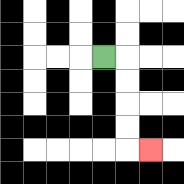{'start': '[4, 2]', 'end': '[6, 6]', 'path_directions': 'R,D,D,D,D,R', 'path_coordinates': '[[4, 2], [5, 2], [5, 3], [5, 4], [5, 5], [5, 6], [6, 6]]'}